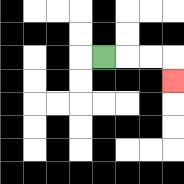{'start': '[4, 2]', 'end': '[7, 3]', 'path_directions': 'R,R,R,D', 'path_coordinates': '[[4, 2], [5, 2], [6, 2], [7, 2], [7, 3]]'}